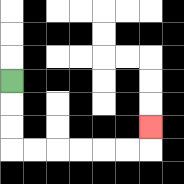{'start': '[0, 3]', 'end': '[6, 5]', 'path_directions': 'D,D,D,R,R,R,R,R,R,U', 'path_coordinates': '[[0, 3], [0, 4], [0, 5], [0, 6], [1, 6], [2, 6], [3, 6], [4, 6], [5, 6], [6, 6], [6, 5]]'}